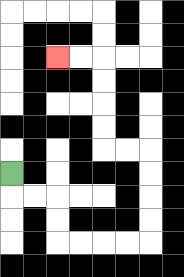{'start': '[0, 7]', 'end': '[2, 2]', 'path_directions': 'D,R,R,D,D,R,R,R,R,U,U,U,U,L,L,U,U,U,U,L,L', 'path_coordinates': '[[0, 7], [0, 8], [1, 8], [2, 8], [2, 9], [2, 10], [3, 10], [4, 10], [5, 10], [6, 10], [6, 9], [6, 8], [6, 7], [6, 6], [5, 6], [4, 6], [4, 5], [4, 4], [4, 3], [4, 2], [3, 2], [2, 2]]'}